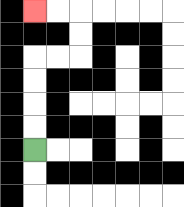{'start': '[1, 6]', 'end': '[1, 0]', 'path_directions': 'U,U,U,U,R,R,U,U,L,L', 'path_coordinates': '[[1, 6], [1, 5], [1, 4], [1, 3], [1, 2], [2, 2], [3, 2], [3, 1], [3, 0], [2, 0], [1, 0]]'}